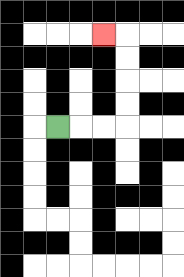{'start': '[2, 5]', 'end': '[4, 1]', 'path_directions': 'R,R,R,U,U,U,U,L', 'path_coordinates': '[[2, 5], [3, 5], [4, 5], [5, 5], [5, 4], [5, 3], [5, 2], [5, 1], [4, 1]]'}